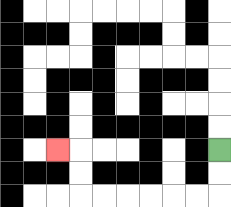{'start': '[9, 6]', 'end': '[2, 6]', 'path_directions': 'D,D,L,L,L,L,L,L,U,U,L', 'path_coordinates': '[[9, 6], [9, 7], [9, 8], [8, 8], [7, 8], [6, 8], [5, 8], [4, 8], [3, 8], [3, 7], [3, 6], [2, 6]]'}